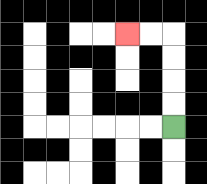{'start': '[7, 5]', 'end': '[5, 1]', 'path_directions': 'U,U,U,U,L,L', 'path_coordinates': '[[7, 5], [7, 4], [7, 3], [7, 2], [7, 1], [6, 1], [5, 1]]'}